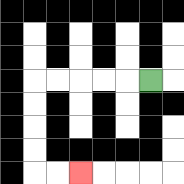{'start': '[6, 3]', 'end': '[3, 7]', 'path_directions': 'L,L,L,L,L,D,D,D,D,R,R', 'path_coordinates': '[[6, 3], [5, 3], [4, 3], [3, 3], [2, 3], [1, 3], [1, 4], [1, 5], [1, 6], [1, 7], [2, 7], [3, 7]]'}